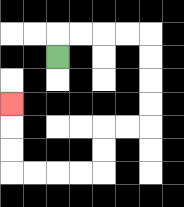{'start': '[2, 2]', 'end': '[0, 4]', 'path_directions': 'U,R,R,R,R,D,D,D,D,L,L,D,D,L,L,L,L,U,U,U', 'path_coordinates': '[[2, 2], [2, 1], [3, 1], [4, 1], [5, 1], [6, 1], [6, 2], [6, 3], [6, 4], [6, 5], [5, 5], [4, 5], [4, 6], [4, 7], [3, 7], [2, 7], [1, 7], [0, 7], [0, 6], [0, 5], [0, 4]]'}